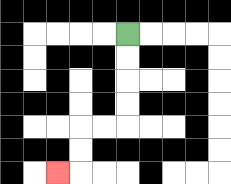{'start': '[5, 1]', 'end': '[2, 7]', 'path_directions': 'D,D,D,D,L,L,D,D,L', 'path_coordinates': '[[5, 1], [5, 2], [5, 3], [5, 4], [5, 5], [4, 5], [3, 5], [3, 6], [3, 7], [2, 7]]'}